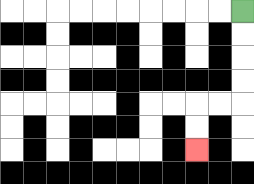{'start': '[10, 0]', 'end': '[8, 6]', 'path_directions': 'D,D,D,D,L,L,D,D', 'path_coordinates': '[[10, 0], [10, 1], [10, 2], [10, 3], [10, 4], [9, 4], [8, 4], [8, 5], [8, 6]]'}